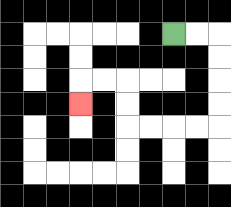{'start': '[7, 1]', 'end': '[3, 4]', 'path_directions': 'R,R,D,D,D,D,L,L,L,L,U,U,L,L,D', 'path_coordinates': '[[7, 1], [8, 1], [9, 1], [9, 2], [9, 3], [9, 4], [9, 5], [8, 5], [7, 5], [6, 5], [5, 5], [5, 4], [5, 3], [4, 3], [3, 3], [3, 4]]'}